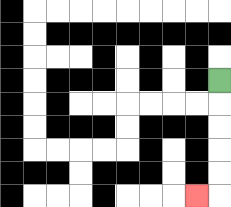{'start': '[9, 3]', 'end': '[8, 8]', 'path_directions': 'D,D,D,D,D,L', 'path_coordinates': '[[9, 3], [9, 4], [9, 5], [9, 6], [9, 7], [9, 8], [8, 8]]'}